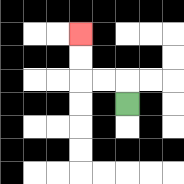{'start': '[5, 4]', 'end': '[3, 1]', 'path_directions': 'U,L,L,U,U', 'path_coordinates': '[[5, 4], [5, 3], [4, 3], [3, 3], [3, 2], [3, 1]]'}